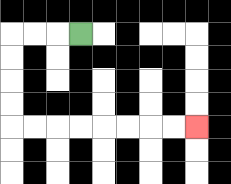{'start': '[3, 1]', 'end': '[8, 5]', 'path_directions': 'L,L,L,D,D,D,D,R,R,R,R,R,R,R,R', 'path_coordinates': '[[3, 1], [2, 1], [1, 1], [0, 1], [0, 2], [0, 3], [0, 4], [0, 5], [1, 5], [2, 5], [3, 5], [4, 5], [5, 5], [6, 5], [7, 5], [8, 5]]'}